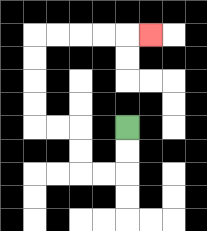{'start': '[5, 5]', 'end': '[6, 1]', 'path_directions': 'D,D,L,L,U,U,L,L,U,U,U,U,R,R,R,R,R', 'path_coordinates': '[[5, 5], [5, 6], [5, 7], [4, 7], [3, 7], [3, 6], [3, 5], [2, 5], [1, 5], [1, 4], [1, 3], [1, 2], [1, 1], [2, 1], [3, 1], [4, 1], [5, 1], [6, 1]]'}